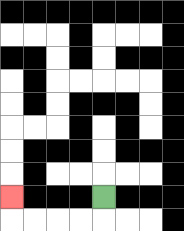{'start': '[4, 8]', 'end': '[0, 8]', 'path_directions': 'D,L,L,L,L,U', 'path_coordinates': '[[4, 8], [4, 9], [3, 9], [2, 9], [1, 9], [0, 9], [0, 8]]'}